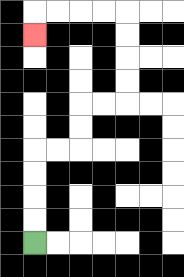{'start': '[1, 10]', 'end': '[1, 1]', 'path_directions': 'U,U,U,U,R,R,U,U,R,R,U,U,U,U,L,L,L,L,D', 'path_coordinates': '[[1, 10], [1, 9], [1, 8], [1, 7], [1, 6], [2, 6], [3, 6], [3, 5], [3, 4], [4, 4], [5, 4], [5, 3], [5, 2], [5, 1], [5, 0], [4, 0], [3, 0], [2, 0], [1, 0], [1, 1]]'}